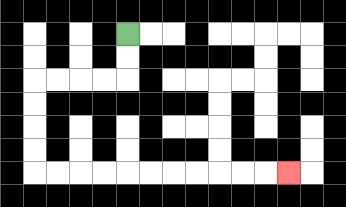{'start': '[5, 1]', 'end': '[12, 7]', 'path_directions': 'D,D,L,L,L,L,D,D,D,D,R,R,R,R,R,R,R,R,R,R,R', 'path_coordinates': '[[5, 1], [5, 2], [5, 3], [4, 3], [3, 3], [2, 3], [1, 3], [1, 4], [1, 5], [1, 6], [1, 7], [2, 7], [3, 7], [4, 7], [5, 7], [6, 7], [7, 7], [8, 7], [9, 7], [10, 7], [11, 7], [12, 7]]'}